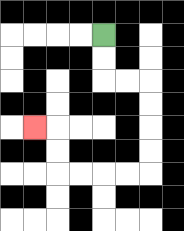{'start': '[4, 1]', 'end': '[1, 5]', 'path_directions': 'D,D,R,R,D,D,D,D,L,L,L,L,U,U,L', 'path_coordinates': '[[4, 1], [4, 2], [4, 3], [5, 3], [6, 3], [6, 4], [6, 5], [6, 6], [6, 7], [5, 7], [4, 7], [3, 7], [2, 7], [2, 6], [2, 5], [1, 5]]'}